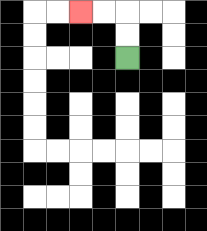{'start': '[5, 2]', 'end': '[3, 0]', 'path_directions': 'U,U,L,L', 'path_coordinates': '[[5, 2], [5, 1], [5, 0], [4, 0], [3, 0]]'}